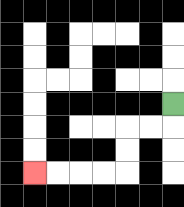{'start': '[7, 4]', 'end': '[1, 7]', 'path_directions': 'D,L,L,D,D,L,L,L,L', 'path_coordinates': '[[7, 4], [7, 5], [6, 5], [5, 5], [5, 6], [5, 7], [4, 7], [3, 7], [2, 7], [1, 7]]'}